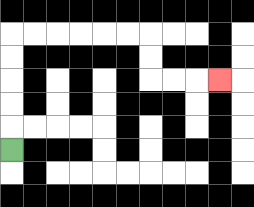{'start': '[0, 6]', 'end': '[9, 3]', 'path_directions': 'U,U,U,U,U,R,R,R,R,R,R,D,D,R,R,R', 'path_coordinates': '[[0, 6], [0, 5], [0, 4], [0, 3], [0, 2], [0, 1], [1, 1], [2, 1], [3, 1], [4, 1], [5, 1], [6, 1], [6, 2], [6, 3], [7, 3], [8, 3], [9, 3]]'}